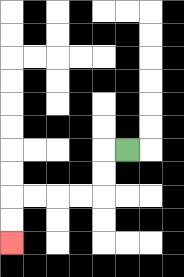{'start': '[5, 6]', 'end': '[0, 10]', 'path_directions': 'L,D,D,L,L,L,L,D,D', 'path_coordinates': '[[5, 6], [4, 6], [4, 7], [4, 8], [3, 8], [2, 8], [1, 8], [0, 8], [0, 9], [0, 10]]'}